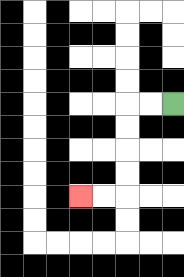{'start': '[7, 4]', 'end': '[3, 8]', 'path_directions': 'L,L,D,D,D,D,L,L', 'path_coordinates': '[[7, 4], [6, 4], [5, 4], [5, 5], [5, 6], [5, 7], [5, 8], [4, 8], [3, 8]]'}